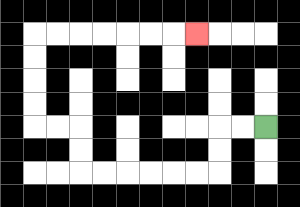{'start': '[11, 5]', 'end': '[8, 1]', 'path_directions': 'L,L,D,D,L,L,L,L,L,L,U,U,L,L,U,U,U,U,R,R,R,R,R,R,R', 'path_coordinates': '[[11, 5], [10, 5], [9, 5], [9, 6], [9, 7], [8, 7], [7, 7], [6, 7], [5, 7], [4, 7], [3, 7], [3, 6], [3, 5], [2, 5], [1, 5], [1, 4], [1, 3], [1, 2], [1, 1], [2, 1], [3, 1], [4, 1], [5, 1], [6, 1], [7, 1], [8, 1]]'}